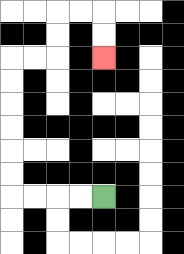{'start': '[4, 8]', 'end': '[4, 2]', 'path_directions': 'L,L,L,L,U,U,U,U,U,U,R,R,U,U,R,R,D,D', 'path_coordinates': '[[4, 8], [3, 8], [2, 8], [1, 8], [0, 8], [0, 7], [0, 6], [0, 5], [0, 4], [0, 3], [0, 2], [1, 2], [2, 2], [2, 1], [2, 0], [3, 0], [4, 0], [4, 1], [4, 2]]'}